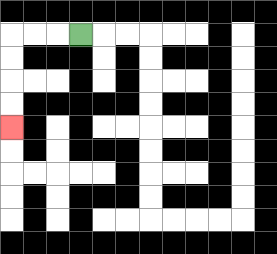{'start': '[3, 1]', 'end': '[0, 5]', 'path_directions': 'L,L,L,D,D,D,D', 'path_coordinates': '[[3, 1], [2, 1], [1, 1], [0, 1], [0, 2], [0, 3], [0, 4], [0, 5]]'}